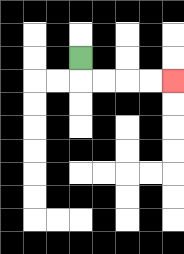{'start': '[3, 2]', 'end': '[7, 3]', 'path_directions': 'D,R,R,R,R', 'path_coordinates': '[[3, 2], [3, 3], [4, 3], [5, 3], [6, 3], [7, 3]]'}